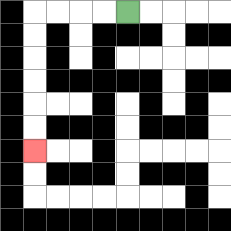{'start': '[5, 0]', 'end': '[1, 6]', 'path_directions': 'L,L,L,L,D,D,D,D,D,D', 'path_coordinates': '[[5, 0], [4, 0], [3, 0], [2, 0], [1, 0], [1, 1], [1, 2], [1, 3], [1, 4], [1, 5], [1, 6]]'}